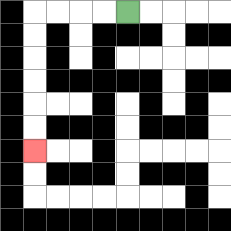{'start': '[5, 0]', 'end': '[1, 6]', 'path_directions': 'L,L,L,L,D,D,D,D,D,D', 'path_coordinates': '[[5, 0], [4, 0], [3, 0], [2, 0], [1, 0], [1, 1], [1, 2], [1, 3], [1, 4], [1, 5], [1, 6]]'}